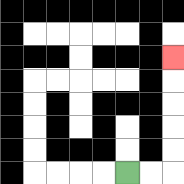{'start': '[5, 7]', 'end': '[7, 2]', 'path_directions': 'R,R,U,U,U,U,U', 'path_coordinates': '[[5, 7], [6, 7], [7, 7], [7, 6], [7, 5], [7, 4], [7, 3], [7, 2]]'}